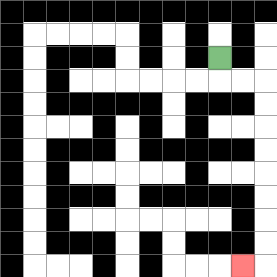{'start': '[9, 2]', 'end': '[10, 11]', 'path_directions': 'D,R,R,D,D,D,D,D,D,D,D,L', 'path_coordinates': '[[9, 2], [9, 3], [10, 3], [11, 3], [11, 4], [11, 5], [11, 6], [11, 7], [11, 8], [11, 9], [11, 10], [11, 11], [10, 11]]'}